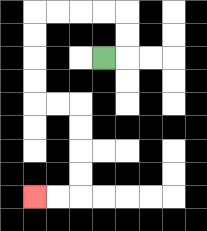{'start': '[4, 2]', 'end': '[1, 8]', 'path_directions': 'R,U,U,L,L,L,L,D,D,D,D,R,R,D,D,D,D,L,L', 'path_coordinates': '[[4, 2], [5, 2], [5, 1], [5, 0], [4, 0], [3, 0], [2, 0], [1, 0], [1, 1], [1, 2], [1, 3], [1, 4], [2, 4], [3, 4], [3, 5], [3, 6], [3, 7], [3, 8], [2, 8], [1, 8]]'}